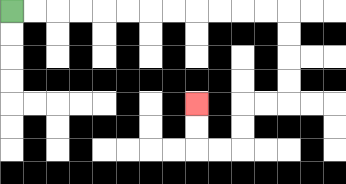{'start': '[0, 0]', 'end': '[8, 4]', 'path_directions': 'R,R,R,R,R,R,R,R,R,R,R,R,D,D,D,D,L,L,D,D,L,L,U,U', 'path_coordinates': '[[0, 0], [1, 0], [2, 0], [3, 0], [4, 0], [5, 0], [6, 0], [7, 0], [8, 0], [9, 0], [10, 0], [11, 0], [12, 0], [12, 1], [12, 2], [12, 3], [12, 4], [11, 4], [10, 4], [10, 5], [10, 6], [9, 6], [8, 6], [8, 5], [8, 4]]'}